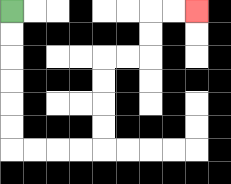{'start': '[0, 0]', 'end': '[8, 0]', 'path_directions': 'D,D,D,D,D,D,R,R,R,R,U,U,U,U,R,R,U,U,R,R', 'path_coordinates': '[[0, 0], [0, 1], [0, 2], [0, 3], [0, 4], [0, 5], [0, 6], [1, 6], [2, 6], [3, 6], [4, 6], [4, 5], [4, 4], [4, 3], [4, 2], [5, 2], [6, 2], [6, 1], [6, 0], [7, 0], [8, 0]]'}